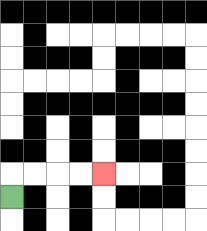{'start': '[0, 8]', 'end': '[4, 7]', 'path_directions': 'U,R,R,R,R', 'path_coordinates': '[[0, 8], [0, 7], [1, 7], [2, 7], [3, 7], [4, 7]]'}